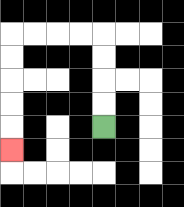{'start': '[4, 5]', 'end': '[0, 6]', 'path_directions': 'U,U,U,U,L,L,L,L,D,D,D,D,D', 'path_coordinates': '[[4, 5], [4, 4], [4, 3], [4, 2], [4, 1], [3, 1], [2, 1], [1, 1], [0, 1], [0, 2], [0, 3], [0, 4], [0, 5], [0, 6]]'}